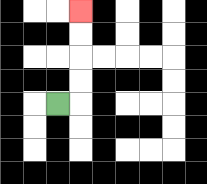{'start': '[2, 4]', 'end': '[3, 0]', 'path_directions': 'R,U,U,U,U', 'path_coordinates': '[[2, 4], [3, 4], [3, 3], [3, 2], [3, 1], [3, 0]]'}